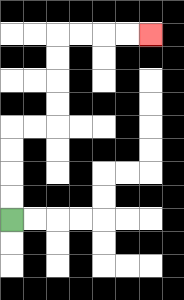{'start': '[0, 9]', 'end': '[6, 1]', 'path_directions': 'U,U,U,U,R,R,U,U,U,U,R,R,R,R', 'path_coordinates': '[[0, 9], [0, 8], [0, 7], [0, 6], [0, 5], [1, 5], [2, 5], [2, 4], [2, 3], [2, 2], [2, 1], [3, 1], [4, 1], [5, 1], [6, 1]]'}